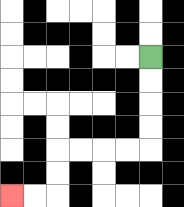{'start': '[6, 2]', 'end': '[0, 8]', 'path_directions': 'D,D,D,D,L,L,L,L,D,D,L,L', 'path_coordinates': '[[6, 2], [6, 3], [6, 4], [6, 5], [6, 6], [5, 6], [4, 6], [3, 6], [2, 6], [2, 7], [2, 8], [1, 8], [0, 8]]'}